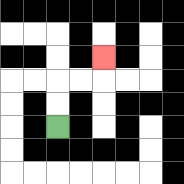{'start': '[2, 5]', 'end': '[4, 2]', 'path_directions': 'U,U,R,R,U', 'path_coordinates': '[[2, 5], [2, 4], [2, 3], [3, 3], [4, 3], [4, 2]]'}